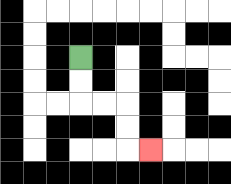{'start': '[3, 2]', 'end': '[6, 6]', 'path_directions': 'D,D,R,R,D,D,R', 'path_coordinates': '[[3, 2], [3, 3], [3, 4], [4, 4], [5, 4], [5, 5], [5, 6], [6, 6]]'}